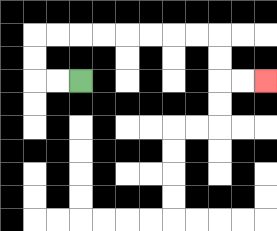{'start': '[3, 3]', 'end': '[11, 3]', 'path_directions': 'L,L,U,U,R,R,R,R,R,R,R,R,D,D,R,R', 'path_coordinates': '[[3, 3], [2, 3], [1, 3], [1, 2], [1, 1], [2, 1], [3, 1], [4, 1], [5, 1], [6, 1], [7, 1], [8, 1], [9, 1], [9, 2], [9, 3], [10, 3], [11, 3]]'}